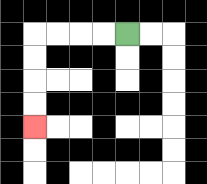{'start': '[5, 1]', 'end': '[1, 5]', 'path_directions': 'L,L,L,L,D,D,D,D', 'path_coordinates': '[[5, 1], [4, 1], [3, 1], [2, 1], [1, 1], [1, 2], [1, 3], [1, 4], [1, 5]]'}